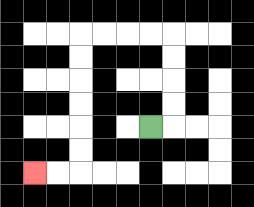{'start': '[6, 5]', 'end': '[1, 7]', 'path_directions': 'R,U,U,U,U,L,L,L,L,D,D,D,D,D,D,L,L', 'path_coordinates': '[[6, 5], [7, 5], [7, 4], [7, 3], [7, 2], [7, 1], [6, 1], [5, 1], [4, 1], [3, 1], [3, 2], [3, 3], [3, 4], [3, 5], [3, 6], [3, 7], [2, 7], [1, 7]]'}